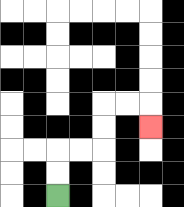{'start': '[2, 8]', 'end': '[6, 5]', 'path_directions': 'U,U,R,R,U,U,R,R,D', 'path_coordinates': '[[2, 8], [2, 7], [2, 6], [3, 6], [4, 6], [4, 5], [4, 4], [5, 4], [6, 4], [6, 5]]'}